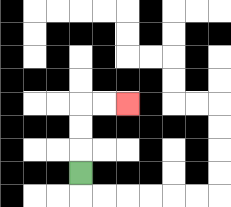{'start': '[3, 7]', 'end': '[5, 4]', 'path_directions': 'U,U,U,R,R', 'path_coordinates': '[[3, 7], [3, 6], [3, 5], [3, 4], [4, 4], [5, 4]]'}